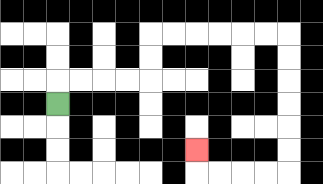{'start': '[2, 4]', 'end': '[8, 6]', 'path_directions': 'U,R,R,R,R,U,U,R,R,R,R,R,R,D,D,D,D,D,D,L,L,L,L,U', 'path_coordinates': '[[2, 4], [2, 3], [3, 3], [4, 3], [5, 3], [6, 3], [6, 2], [6, 1], [7, 1], [8, 1], [9, 1], [10, 1], [11, 1], [12, 1], [12, 2], [12, 3], [12, 4], [12, 5], [12, 6], [12, 7], [11, 7], [10, 7], [9, 7], [8, 7], [8, 6]]'}